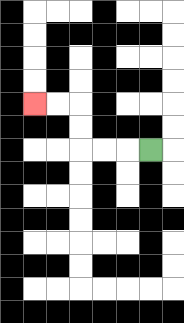{'start': '[6, 6]', 'end': '[1, 4]', 'path_directions': 'L,L,L,U,U,L,L', 'path_coordinates': '[[6, 6], [5, 6], [4, 6], [3, 6], [3, 5], [3, 4], [2, 4], [1, 4]]'}